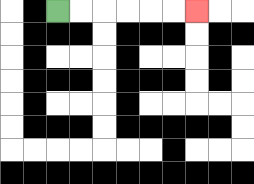{'start': '[2, 0]', 'end': '[8, 0]', 'path_directions': 'R,R,R,R,R,R', 'path_coordinates': '[[2, 0], [3, 0], [4, 0], [5, 0], [6, 0], [7, 0], [8, 0]]'}